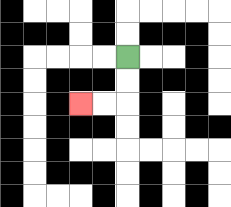{'start': '[5, 2]', 'end': '[3, 4]', 'path_directions': 'D,D,L,L', 'path_coordinates': '[[5, 2], [5, 3], [5, 4], [4, 4], [3, 4]]'}